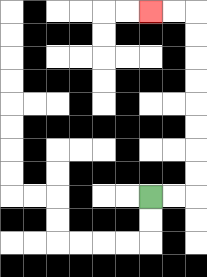{'start': '[6, 8]', 'end': '[6, 0]', 'path_directions': 'R,R,U,U,U,U,U,U,U,U,L,L', 'path_coordinates': '[[6, 8], [7, 8], [8, 8], [8, 7], [8, 6], [8, 5], [8, 4], [8, 3], [8, 2], [8, 1], [8, 0], [7, 0], [6, 0]]'}